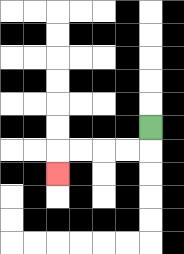{'start': '[6, 5]', 'end': '[2, 7]', 'path_directions': 'D,L,L,L,L,D', 'path_coordinates': '[[6, 5], [6, 6], [5, 6], [4, 6], [3, 6], [2, 6], [2, 7]]'}